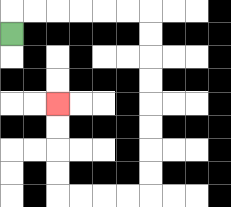{'start': '[0, 1]', 'end': '[2, 4]', 'path_directions': 'U,R,R,R,R,R,R,D,D,D,D,D,D,D,D,L,L,L,L,U,U,U,U', 'path_coordinates': '[[0, 1], [0, 0], [1, 0], [2, 0], [3, 0], [4, 0], [5, 0], [6, 0], [6, 1], [6, 2], [6, 3], [6, 4], [6, 5], [6, 6], [6, 7], [6, 8], [5, 8], [4, 8], [3, 8], [2, 8], [2, 7], [2, 6], [2, 5], [2, 4]]'}